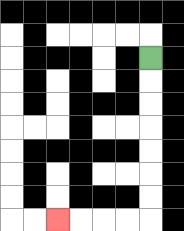{'start': '[6, 2]', 'end': '[2, 9]', 'path_directions': 'D,D,D,D,D,D,D,L,L,L,L', 'path_coordinates': '[[6, 2], [6, 3], [6, 4], [6, 5], [6, 6], [6, 7], [6, 8], [6, 9], [5, 9], [4, 9], [3, 9], [2, 9]]'}